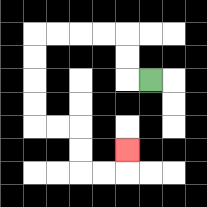{'start': '[6, 3]', 'end': '[5, 6]', 'path_directions': 'L,U,U,L,L,L,L,D,D,D,D,R,R,D,D,R,R,U', 'path_coordinates': '[[6, 3], [5, 3], [5, 2], [5, 1], [4, 1], [3, 1], [2, 1], [1, 1], [1, 2], [1, 3], [1, 4], [1, 5], [2, 5], [3, 5], [3, 6], [3, 7], [4, 7], [5, 7], [5, 6]]'}